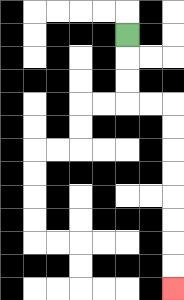{'start': '[5, 1]', 'end': '[7, 12]', 'path_directions': 'D,D,D,R,R,D,D,D,D,D,D,D,D', 'path_coordinates': '[[5, 1], [5, 2], [5, 3], [5, 4], [6, 4], [7, 4], [7, 5], [7, 6], [7, 7], [7, 8], [7, 9], [7, 10], [7, 11], [7, 12]]'}